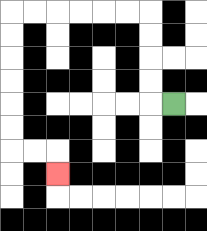{'start': '[7, 4]', 'end': '[2, 7]', 'path_directions': 'L,U,U,U,U,L,L,L,L,L,L,D,D,D,D,D,D,R,R,D', 'path_coordinates': '[[7, 4], [6, 4], [6, 3], [6, 2], [6, 1], [6, 0], [5, 0], [4, 0], [3, 0], [2, 0], [1, 0], [0, 0], [0, 1], [0, 2], [0, 3], [0, 4], [0, 5], [0, 6], [1, 6], [2, 6], [2, 7]]'}